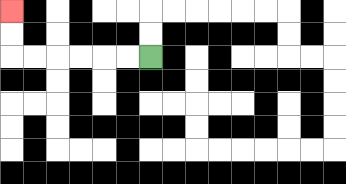{'start': '[6, 2]', 'end': '[0, 0]', 'path_directions': 'L,L,L,L,L,L,U,U', 'path_coordinates': '[[6, 2], [5, 2], [4, 2], [3, 2], [2, 2], [1, 2], [0, 2], [0, 1], [0, 0]]'}